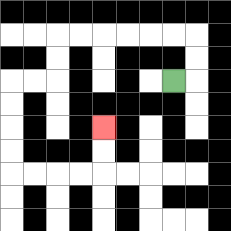{'start': '[7, 3]', 'end': '[4, 5]', 'path_directions': 'R,U,U,L,L,L,L,L,L,D,D,L,L,D,D,D,D,R,R,R,R,U,U', 'path_coordinates': '[[7, 3], [8, 3], [8, 2], [8, 1], [7, 1], [6, 1], [5, 1], [4, 1], [3, 1], [2, 1], [2, 2], [2, 3], [1, 3], [0, 3], [0, 4], [0, 5], [0, 6], [0, 7], [1, 7], [2, 7], [3, 7], [4, 7], [4, 6], [4, 5]]'}